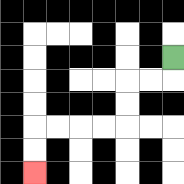{'start': '[7, 2]', 'end': '[1, 7]', 'path_directions': 'D,L,L,D,D,L,L,L,L,D,D', 'path_coordinates': '[[7, 2], [7, 3], [6, 3], [5, 3], [5, 4], [5, 5], [4, 5], [3, 5], [2, 5], [1, 5], [1, 6], [1, 7]]'}